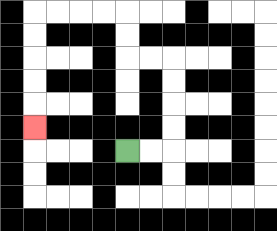{'start': '[5, 6]', 'end': '[1, 5]', 'path_directions': 'R,R,U,U,U,U,L,L,U,U,L,L,L,L,D,D,D,D,D', 'path_coordinates': '[[5, 6], [6, 6], [7, 6], [7, 5], [7, 4], [7, 3], [7, 2], [6, 2], [5, 2], [5, 1], [5, 0], [4, 0], [3, 0], [2, 0], [1, 0], [1, 1], [1, 2], [1, 3], [1, 4], [1, 5]]'}